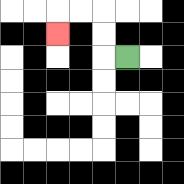{'start': '[5, 2]', 'end': '[2, 1]', 'path_directions': 'L,U,U,L,L,D', 'path_coordinates': '[[5, 2], [4, 2], [4, 1], [4, 0], [3, 0], [2, 0], [2, 1]]'}